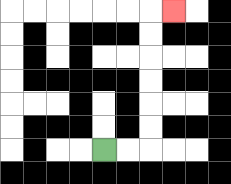{'start': '[4, 6]', 'end': '[7, 0]', 'path_directions': 'R,R,U,U,U,U,U,U,R', 'path_coordinates': '[[4, 6], [5, 6], [6, 6], [6, 5], [6, 4], [6, 3], [6, 2], [6, 1], [6, 0], [7, 0]]'}